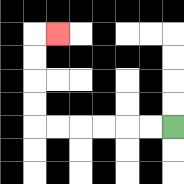{'start': '[7, 5]', 'end': '[2, 1]', 'path_directions': 'L,L,L,L,L,L,U,U,U,U,R', 'path_coordinates': '[[7, 5], [6, 5], [5, 5], [4, 5], [3, 5], [2, 5], [1, 5], [1, 4], [1, 3], [1, 2], [1, 1], [2, 1]]'}